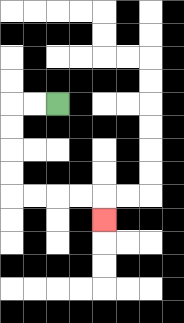{'start': '[2, 4]', 'end': '[4, 9]', 'path_directions': 'L,L,D,D,D,D,R,R,R,R,D', 'path_coordinates': '[[2, 4], [1, 4], [0, 4], [0, 5], [0, 6], [0, 7], [0, 8], [1, 8], [2, 8], [3, 8], [4, 8], [4, 9]]'}